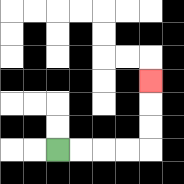{'start': '[2, 6]', 'end': '[6, 3]', 'path_directions': 'R,R,R,R,U,U,U', 'path_coordinates': '[[2, 6], [3, 6], [4, 6], [5, 6], [6, 6], [6, 5], [6, 4], [6, 3]]'}